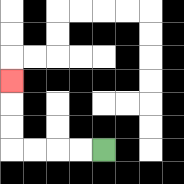{'start': '[4, 6]', 'end': '[0, 3]', 'path_directions': 'L,L,L,L,U,U,U', 'path_coordinates': '[[4, 6], [3, 6], [2, 6], [1, 6], [0, 6], [0, 5], [0, 4], [0, 3]]'}